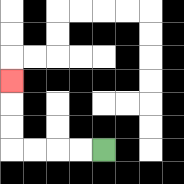{'start': '[4, 6]', 'end': '[0, 3]', 'path_directions': 'L,L,L,L,U,U,U', 'path_coordinates': '[[4, 6], [3, 6], [2, 6], [1, 6], [0, 6], [0, 5], [0, 4], [0, 3]]'}